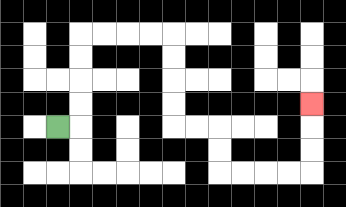{'start': '[2, 5]', 'end': '[13, 4]', 'path_directions': 'R,U,U,U,U,R,R,R,R,D,D,D,D,R,R,D,D,R,R,R,R,U,U,U', 'path_coordinates': '[[2, 5], [3, 5], [3, 4], [3, 3], [3, 2], [3, 1], [4, 1], [5, 1], [6, 1], [7, 1], [7, 2], [7, 3], [7, 4], [7, 5], [8, 5], [9, 5], [9, 6], [9, 7], [10, 7], [11, 7], [12, 7], [13, 7], [13, 6], [13, 5], [13, 4]]'}